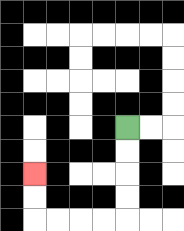{'start': '[5, 5]', 'end': '[1, 7]', 'path_directions': 'D,D,D,D,L,L,L,L,U,U', 'path_coordinates': '[[5, 5], [5, 6], [5, 7], [5, 8], [5, 9], [4, 9], [3, 9], [2, 9], [1, 9], [1, 8], [1, 7]]'}